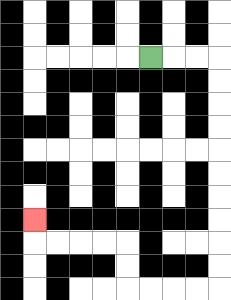{'start': '[6, 2]', 'end': '[1, 9]', 'path_directions': 'R,R,R,D,D,D,D,D,D,D,D,D,D,L,L,L,L,U,U,L,L,L,L,U', 'path_coordinates': '[[6, 2], [7, 2], [8, 2], [9, 2], [9, 3], [9, 4], [9, 5], [9, 6], [9, 7], [9, 8], [9, 9], [9, 10], [9, 11], [9, 12], [8, 12], [7, 12], [6, 12], [5, 12], [5, 11], [5, 10], [4, 10], [3, 10], [2, 10], [1, 10], [1, 9]]'}